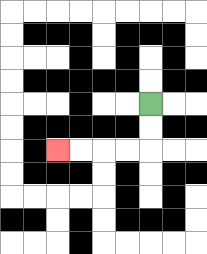{'start': '[6, 4]', 'end': '[2, 6]', 'path_directions': 'D,D,L,L,L,L', 'path_coordinates': '[[6, 4], [6, 5], [6, 6], [5, 6], [4, 6], [3, 6], [2, 6]]'}